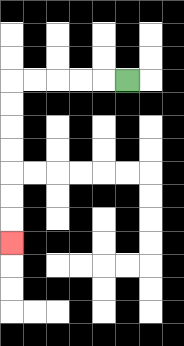{'start': '[5, 3]', 'end': '[0, 10]', 'path_directions': 'L,L,L,L,L,D,D,D,D,D,D,D', 'path_coordinates': '[[5, 3], [4, 3], [3, 3], [2, 3], [1, 3], [0, 3], [0, 4], [0, 5], [0, 6], [0, 7], [0, 8], [0, 9], [0, 10]]'}